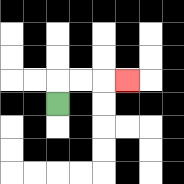{'start': '[2, 4]', 'end': '[5, 3]', 'path_directions': 'U,R,R,R', 'path_coordinates': '[[2, 4], [2, 3], [3, 3], [4, 3], [5, 3]]'}